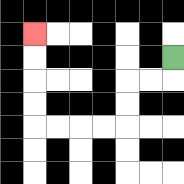{'start': '[7, 2]', 'end': '[1, 1]', 'path_directions': 'D,L,L,D,D,L,L,L,L,U,U,U,U', 'path_coordinates': '[[7, 2], [7, 3], [6, 3], [5, 3], [5, 4], [5, 5], [4, 5], [3, 5], [2, 5], [1, 5], [1, 4], [1, 3], [1, 2], [1, 1]]'}